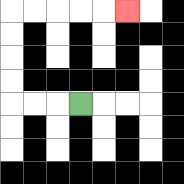{'start': '[3, 4]', 'end': '[5, 0]', 'path_directions': 'L,L,L,U,U,U,U,R,R,R,R,R', 'path_coordinates': '[[3, 4], [2, 4], [1, 4], [0, 4], [0, 3], [0, 2], [0, 1], [0, 0], [1, 0], [2, 0], [3, 0], [4, 0], [5, 0]]'}